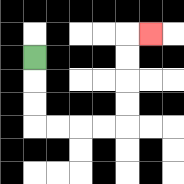{'start': '[1, 2]', 'end': '[6, 1]', 'path_directions': 'D,D,D,R,R,R,R,U,U,U,U,R', 'path_coordinates': '[[1, 2], [1, 3], [1, 4], [1, 5], [2, 5], [3, 5], [4, 5], [5, 5], [5, 4], [5, 3], [5, 2], [5, 1], [6, 1]]'}